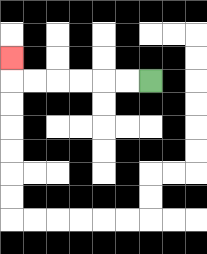{'start': '[6, 3]', 'end': '[0, 2]', 'path_directions': 'L,L,L,L,L,L,U', 'path_coordinates': '[[6, 3], [5, 3], [4, 3], [3, 3], [2, 3], [1, 3], [0, 3], [0, 2]]'}